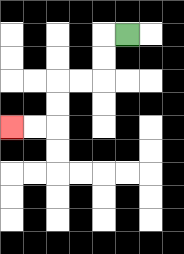{'start': '[5, 1]', 'end': '[0, 5]', 'path_directions': 'L,D,D,L,L,D,D,L,L', 'path_coordinates': '[[5, 1], [4, 1], [4, 2], [4, 3], [3, 3], [2, 3], [2, 4], [2, 5], [1, 5], [0, 5]]'}